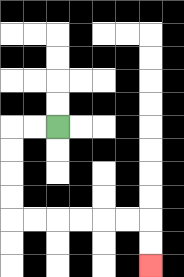{'start': '[2, 5]', 'end': '[6, 11]', 'path_directions': 'L,L,D,D,D,D,R,R,R,R,R,R,D,D', 'path_coordinates': '[[2, 5], [1, 5], [0, 5], [0, 6], [0, 7], [0, 8], [0, 9], [1, 9], [2, 9], [3, 9], [4, 9], [5, 9], [6, 9], [6, 10], [6, 11]]'}